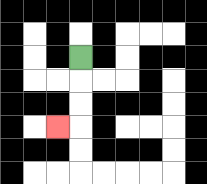{'start': '[3, 2]', 'end': '[2, 5]', 'path_directions': 'D,D,D,L', 'path_coordinates': '[[3, 2], [3, 3], [3, 4], [3, 5], [2, 5]]'}